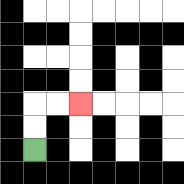{'start': '[1, 6]', 'end': '[3, 4]', 'path_directions': 'U,U,R,R', 'path_coordinates': '[[1, 6], [1, 5], [1, 4], [2, 4], [3, 4]]'}